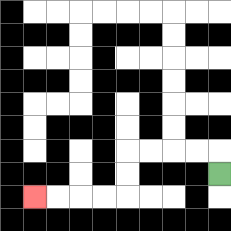{'start': '[9, 7]', 'end': '[1, 8]', 'path_directions': 'U,L,L,L,L,D,D,L,L,L,L', 'path_coordinates': '[[9, 7], [9, 6], [8, 6], [7, 6], [6, 6], [5, 6], [5, 7], [5, 8], [4, 8], [3, 8], [2, 8], [1, 8]]'}